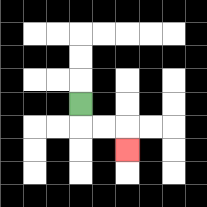{'start': '[3, 4]', 'end': '[5, 6]', 'path_directions': 'D,R,R,D', 'path_coordinates': '[[3, 4], [3, 5], [4, 5], [5, 5], [5, 6]]'}